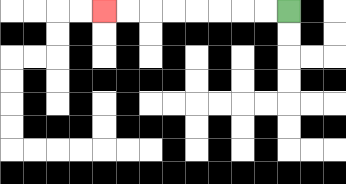{'start': '[12, 0]', 'end': '[4, 0]', 'path_directions': 'L,L,L,L,L,L,L,L', 'path_coordinates': '[[12, 0], [11, 0], [10, 0], [9, 0], [8, 0], [7, 0], [6, 0], [5, 0], [4, 0]]'}